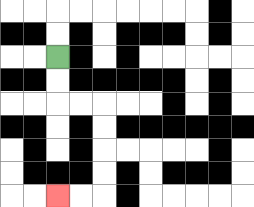{'start': '[2, 2]', 'end': '[2, 8]', 'path_directions': 'D,D,R,R,D,D,D,D,L,L', 'path_coordinates': '[[2, 2], [2, 3], [2, 4], [3, 4], [4, 4], [4, 5], [4, 6], [4, 7], [4, 8], [3, 8], [2, 8]]'}